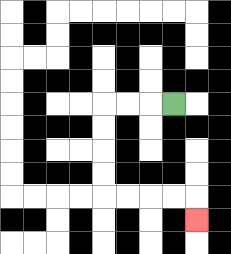{'start': '[7, 4]', 'end': '[8, 9]', 'path_directions': 'L,L,L,D,D,D,D,R,R,R,R,D', 'path_coordinates': '[[7, 4], [6, 4], [5, 4], [4, 4], [4, 5], [4, 6], [4, 7], [4, 8], [5, 8], [6, 8], [7, 8], [8, 8], [8, 9]]'}